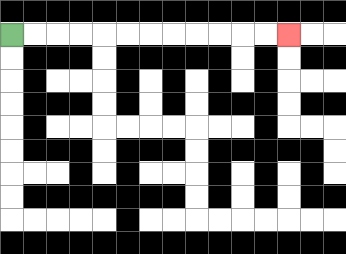{'start': '[0, 1]', 'end': '[12, 1]', 'path_directions': 'R,R,R,R,R,R,R,R,R,R,R,R', 'path_coordinates': '[[0, 1], [1, 1], [2, 1], [3, 1], [4, 1], [5, 1], [6, 1], [7, 1], [8, 1], [9, 1], [10, 1], [11, 1], [12, 1]]'}